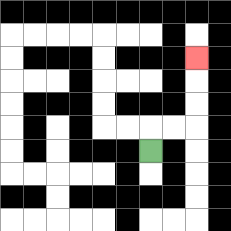{'start': '[6, 6]', 'end': '[8, 2]', 'path_directions': 'U,R,R,U,U,U', 'path_coordinates': '[[6, 6], [6, 5], [7, 5], [8, 5], [8, 4], [8, 3], [8, 2]]'}